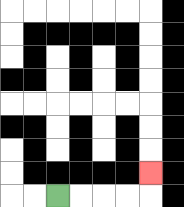{'start': '[2, 8]', 'end': '[6, 7]', 'path_directions': 'R,R,R,R,U', 'path_coordinates': '[[2, 8], [3, 8], [4, 8], [5, 8], [6, 8], [6, 7]]'}